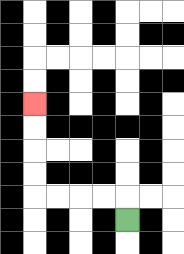{'start': '[5, 9]', 'end': '[1, 4]', 'path_directions': 'U,L,L,L,L,U,U,U,U', 'path_coordinates': '[[5, 9], [5, 8], [4, 8], [3, 8], [2, 8], [1, 8], [1, 7], [1, 6], [1, 5], [1, 4]]'}